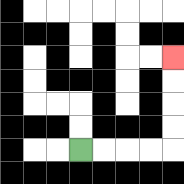{'start': '[3, 6]', 'end': '[7, 2]', 'path_directions': 'R,R,R,R,U,U,U,U', 'path_coordinates': '[[3, 6], [4, 6], [5, 6], [6, 6], [7, 6], [7, 5], [7, 4], [7, 3], [7, 2]]'}